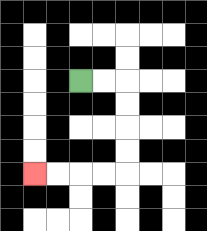{'start': '[3, 3]', 'end': '[1, 7]', 'path_directions': 'R,R,D,D,D,D,L,L,L,L', 'path_coordinates': '[[3, 3], [4, 3], [5, 3], [5, 4], [5, 5], [5, 6], [5, 7], [4, 7], [3, 7], [2, 7], [1, 7]]'}